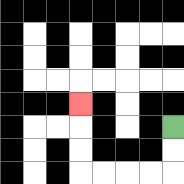{'start': '[7, 5]', 'end': '[3, 4]', 'path_directions': 'D,D,L,L,L,L,U,U,U', 'path_coordinates': '[[7, 5], [7, 6], [7, 7], [6, 7], [5, 7], [4, 7], [3, 7], [3, 6], [3, 5], [3, 4]]'}